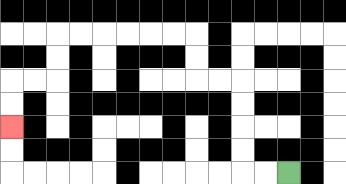{'start': '[12, 7]', 'end': '[0, 5]', 'path_directions': 'L,L,U,U,U,U,L,L,U,U,L,L,L,L,L,L,D,D,L,L,D,D', 'path_coordinates': '[[12, 7], [11, 7], [10, 7], [10, 6], [10, 5], [10, 4], [10, 3], [9, 3], [8, 3], [8, 2], [8, 1], [7, 1], [6, 1], [5, 1], [4, 1], [3, 1], [2, 1], [2, 2], [2, 3], [1, 3], [0, 3], [0, 4], [0, 5]]'}